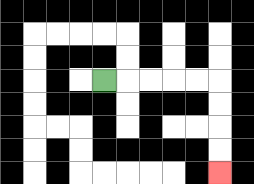{'start': '[4, 3]', 'end': '[9, 7]', 'path_directions': 'R,R,R,R,R,D,D,D,D', 'path_coordinates': '[[4, 3], [5, 3], [6, 3], [7, 3], [8, 3], [9, 3], [9, 4], [9, 5], [9, 6], [9, 7]]'}